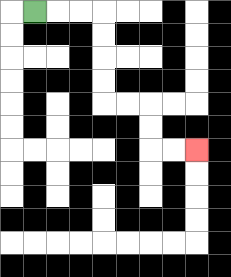{'start': '[1, 0]', 'end': '[8, 6]', 'path_directions': 'R,R,R,D,D,D,D,R,R,D,D,R,R', 'path_coordinates': '[[1, 0], [2, 0], [3, 0], [4, 0], [4, 1], [4, 2], [4, 3], [4, 4], [5, 4], [6, 4], [6, 5], [6, 6], [7, 6], [8, 6]]'}